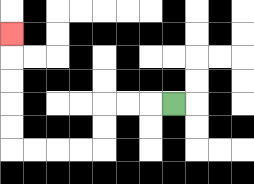{'start': '[7, 4]', 'end': '[0, 1]', 'path_directions': 'L,L,L,D,D,L,L,L,L,U,U,U,U,U', 'path_coordinates': '[[7, 4], [6, 4], [5, 4], [4, 4], [4, 5], [4, 6], [3, 6], [2, 6], [1, 6], [0, 6], [0, 5], [0, 4], [0, 3], [0, 2], [0, 1]]'}